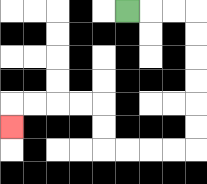{'start': '[5, 0]', 'end': '[0, 5]', 'path_directions': 'R,R,R,D,D,D,D,D,D,L,L,L,L,U,U,L,L,L,L,D', 'path_coordinates': '[[5, 0], [6, 0], [7, 0], [8, 0], [8, 1], [8, 2], [8, 3], [8, 4], [8, 5], [8, 6], [7, 6], [6, 6], [5, 6], [4, 6], [4, 5], [4, 4], [3, 4], [2, 4], [1, 4], [0, 4], [0, 5]]'}